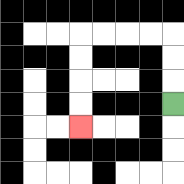{'start': '[7, 4]', 'end': '[3, 5]', 'path_directions': 'U,U,U,L,L,L,L,D,D,D,D', 'path_coordinates': '[[7, 4], [7, 3], [7, 2], [7, 1], [6, 1], [5, 1], [4, 1], [3, 1], [3, 2], [3, 3], [3, 4], [3, 5]]'}